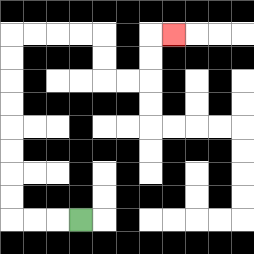{'start': '[3, 9]', 'end': '[7, 1]', 'path_directions': 'L,L,L,U,U,U,U,U,U,U,U,R,R,R,R,D,D,R,R,U,U,R', 'path_coordinates': '[[3, 9], [2, 9], [1, 9], [0, 9], [0, 8], [0, 7], [0, 6], [0, 5], [0, 4], [0, 3], [0, 2], [0, 1], [1, 1], [2, 1], [3, 1], [4, 1], [4, 2], [4, 3], [5, 3], [6, 3], [6, 2], [6, 1], [7, 1]]'}